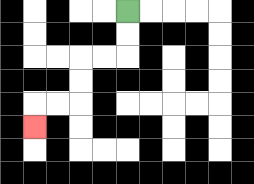{'start': '[5, 0]', 'end': '[1, 5]', 'path_directions': 'D,D,L,L,D,D,L,L,D', 'path_coordinates': '[[5, 0], [5, 1], [5, 2], [4, 2], [3, 2], [3, 3], [3, 4], [2, 4], [1, 4], [1, 5]]'}